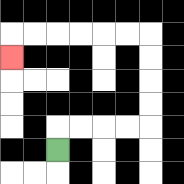{'start': '[2, 6]', 'end': '[0, 2]', 'path_directions': 'U,R,R,R,R,U,U,U,U,L,L,L,L,L,L,D', 'path_coordinates': '[[2, 6], [2, 5], [3, 5], [4, 5], [5, 5], [6, 5], [6, 4], [6, 3], [6, 2], [6, 1], [5, 1], [4, 1], [3, 1], [2, 1], [1, 1], [0, 1], [0, 2]]'}